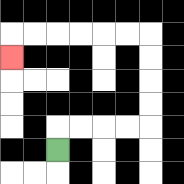{'start': '[2, 6]', 'end': '[0, 2]', 'path_directions': 'U,R,R,R,R,U,U,U,U,L,L,L,L,L,L,D', 'path_coordinates': '[[2, 6], [2, 5], [3, 5], [4, 5], [5, 5], [6, 5], [6, 4], [6, 3], [6, 2], [6, 1], [5, 1], [4, 1], [3, 1], [2, 1], [1, 1], [0, 1], [0, 2]]'}